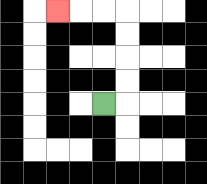{'start': '[4, 4]', 'end': '[2, 0]', 'path_directions': 'R,U,U,U,U,L,L,L', 'path_coordinates': '[[4, 4], [5, 4], [5, 3], [5, 2], [5, 1], [5, 0], [4, 0], [3, 0], [2, 0]]'}